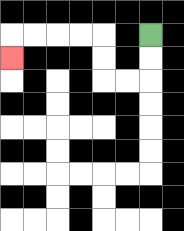{'start': '[6, 1]', 'end': '[0, 2]', 'path_directions': 'D,D,L,L,U,U,L,L,L,L,D', 'path_coordinates': '[[6, 1], [6, 2], [6, 3], [5, 3], [4, 3], [4, 2], [4, 1], [3, 1], [2, 1], [1, 1], [0, 1], [0, 2]]'}